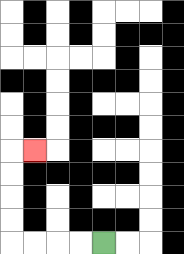{'start': '[4, 10]', 'end': '[1, 6]', 'path_directions': 'L,L,L,L,U,U,U,U,R', 'path_coordinates': '[[4, 10], [3, 10], [2, 10], [1, 10], [0, 10], [0, 9], [0, 8], [0, 7], [0, 6], [1, 6]]'}